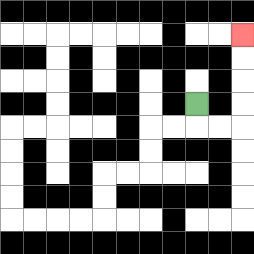{'start': '[8, 4]', 'end': '[10, 1]', 'path_directions': 'D,R,R,U,U,U,U', 'path_coordinates': '[[8, 4], [8, 5], [9, 5], [10, 5], [10, 4], [10, 3], [10, 2], [10, 1]]'}